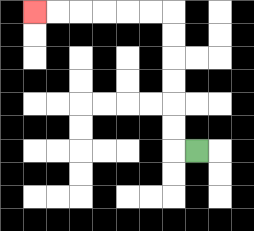{'start': '[8, 6]', 'end': '[1, 0]', 'path_directions': 'L,U,U,U,U,U,U,L,L,L,L,L,L', 'path_coordinates': '[[8, 6], [7, 6], [7, 5], [7, 4], [7, 3], [7, 2], [7, 1], [7, 0], [6, 0], [5, 0], [4, 0], [3, 0], [2, 0], [1, 0]]'}